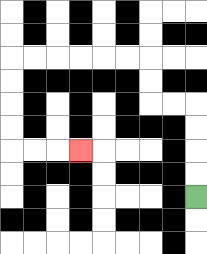{'start': '[8, 8]', 'end': '[3, 6]', 'path_directions': 'U,U,U,U,L,L,U,U,L,L,L,L,L,L,D,D,D,D,R,R,R', 'path_coordinates': '[[8, 8], [8, 7], [8, 6], [8, 5], [8, 4], [7, 4], [6, 4], [6, 3], [6, 2], [5, 2], [4, 2], [3, 2], [2, 2], [1, 2], [0, 2], [0, 3], [0, 4], [0, 5], [0, 6], [1, 6], [2, 6], [3, 6]]'}